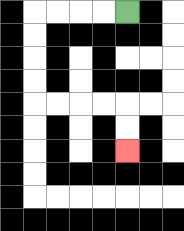{'start': '[5, 0]', 'end': '[5, 6]', 'path_directions': 'L,L,L,L,D,D,D,D,R,R,R,R,D,D', 'path_coordinates': '[[5, 0], [4, 0], [3, 0], [2, 0], [1, 0], [1, 1], [1, 2], [1, 3], [1, 4], [2, 4], [3, 4], [4, 4], [5, 4], [5, 5], [5, 6]]'}